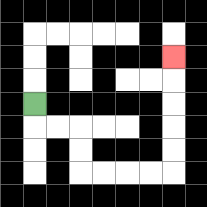{'start': '[1, 4]', 'end': '[7, 2]', 'path_directions': 'D,R,R,D,D,R,R,R,R,U,U,U,U,U', 'path_coordinates': '[[1, 4], [1, 5], [2, 5], [3, 5], [3, 6], [3, 7], [4, 7], [5, 7], [6, 7], [7, 7], [7, 6], [7, 5], [7, 4], [7, 3], [7, 2]]'}